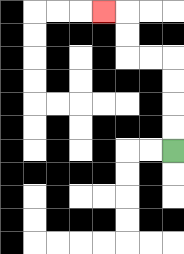{'start': '[7, 6]', 'end': '[4, 0]', 'path_directions': 'U,U,U,U,L,L,U,U,L', 'path_coordinates': '[[7, 6], [7, 5], [7, 4], [7, 3], [7, 2], [6, 2], [5, 2], [5, 1], [5, 0], [4, 0]]'}